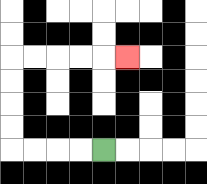{'start': '[4, 6]', 'end': '[5, 2]', 'path_directions': 'L,L,L,L,U,U,U,U,R,R,R,R,R', 'path_coordinates': '[[4, 6], [3, 6], [2, 6], [1, 6], [0, 6], [0, 5], [0, 4], [0, 3], [0, 2], [1, 2], [2, 2], [3, 2], [4, 2], [5, 2]]'}